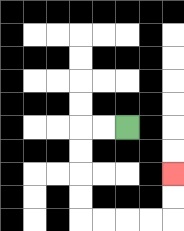{'start': '[5, 5]', 'end': '[7, 7]', 'path_directions': 'L,L,D,D,D,D,R,R,R,R,U,U', 'path_coordinates': '[[5, 5], [4, 5], [3, 5], [3, 6], [3, 7], [3, 8], [3, 9], [4, 9], [5, 9], [6, 9], [7, 9], [7, 8], [7, 7]]'}